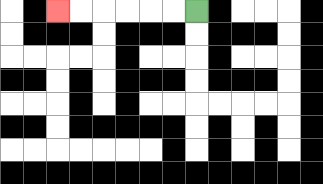{'start': '[8, 0]', 'end': '[2, 0]', 'path_directions': 'L,L,L,L,L,L', 'path_coordinates': '[[8, 0], [7, 0], [6, 0], [5, 0], [4, 0], [3, 0], [2, 0]]'}